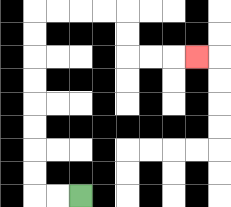{'start': '[3, 8]', 'end': '[8, 2]', 'path_directions': 'L,L,U,U,U,U,U,U,U,U,R,R,R,R,D,D,R,R,R', 'path_coordinates': '[[3, 8], [2, 8], [1, 8], [1, 7], [1, 6], [1, 5], [1, 4], [1, 3], [1, 2], [1, 1], [1, 0], [2, 0], [3, 0], [4, 0], [5, 0], [5, 1], [5, 2], [6, 2], [7, 2], [8, 2]]'}